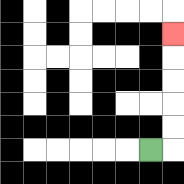{'start': '[6, 6]', 'end': '[7, 1]', 'path_directions': 'R,U,U,U,U,U', 'path_coordinates': '[[6, 6], [7, 6], [7, 5], [7, 4], [7, 3], [7, 2], [7, 1]]'}